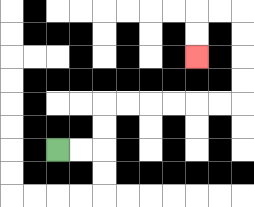{'start': '[2, 6]', 'end': '[8, 2]', 'path_directions': 'R,R,U,U,R,R,R,R,R,R,U,U,U,U,L,L,D,D', 'path_coordinates': '[[2, 6], [3, 6], [4, 6], [4, 5], [4, 4], [5, 4], [6, 4], [7, 4], [8, 4], [9, 4], [10, 4], [10, 3], [10, 2], [10, 1], [10, 0], [9, 0], [8, 0], [8, 1], [8, 2]]'}